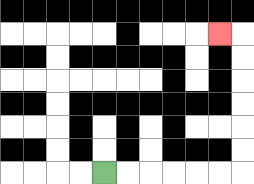{'start': '[4, 7]', 'end': '[9, 1]', 'path_directions': 'R,R,R,R,R,R,U,U,U,U,U,U,L', 'path_coordinates': '[[4, 7], [5, 7], [6, 7], [7, 7], [8, 7], [9, 7], [10, 7], [10, 6], [10, 5], [10, 4], [10, 3], [10, 2], [10, 1], [9, 1]]'}